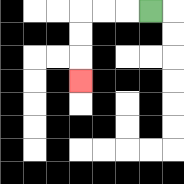{'start': '[6, 0]', 'end': '[3, 3]', 'path_directions': 'L,L,L,D,D,D', 'path_coordinates': '[[6, 0], [5, 0], [4, 0], [3, 0], [3, 1], [3, 2], [3, 3]]'}